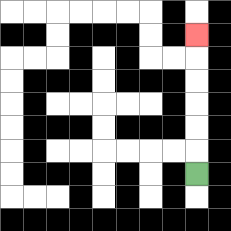{'start': '[8, 7]', 'end': '[8, 1]', 'path_directions': 'U,U,U,U,U,U', 'path_coordinates': '[[8, 7], [8, 6], [8, 5], [8, 4], [8, 3], [8, 2], [8, 1]]'}